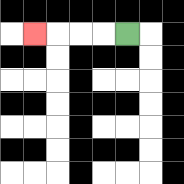{'start': '[5, 1]', 'end': '[1, 1]', 'path_directions': 'L,L,L,L', 'path_coordinates': '[[5, 1], [4, 1], [3, 1], [2, 1], [1, 1]]'}